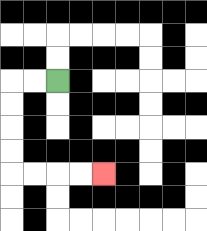{'start': '[2, 3]', 'end': '[4, 7]', 'path_directions': 'L,L,D,D,D,D,R,R,R,R', 'path_coordinates': '[[2, 3], [1, 3], [0, 3], [0, 4], [0, 5], [0, 6], [0, 7], [1, 7], [2, 7], [3, 7], [4, 7]]'}